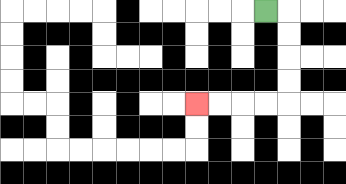{'start': '[11, 0]', 'end': '[8, 4]', 'path_directions': 'R,D,D,D,D,L,L,L,L', 'path_coordinates': '[[11, 0], [12, 0], [12, 1], [12, 2], [12, 3], [12, 4], [11, 4], [10, 4], [9, 4], [8, 4]]'}